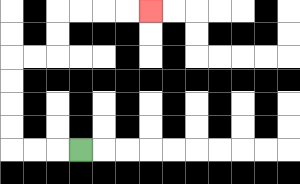{'start': '[3, 6]', 'end': '[6, 0]', 'path_directions': 'L,L,L,U,U,U,U,R,R,U,U,R,R,R,R', 'path_coordinates': '[[3, 6], [2, 6], [1, 6], [0, 6], [0, 5], [0, 4], [0, 3], [0, 2], [1, 2], [2, 2], [2, 1], [2, 0], [3, 0], [4, 0], [5, 0], [6, 0]]'}